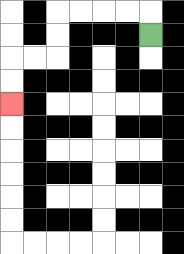{'start': '[6, 1]', 'end': '[0, 4]', 'path_directions': 'U,L,L,L,L,D,D,L,L,D,D', 'path_coordinates': '[[6, 1], [6, 0], [5, 0], [4, 0], [3, 0], [2, 0], [2, 1], [2, 2], [1, 2], [0, 2], [0, 3], [0, 4]]'}